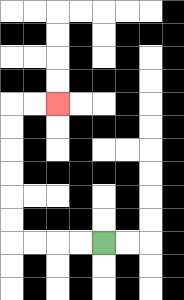{'start': '[4, 10]', 'end': '[2, 4]', 'path_directions': 'L,L,L,L,U,U,U,U,U,U,R,R', 'path_coordinates': '[[4, 10], [3, 10], [2, 10], [1, 10], [0, 10], [0, 9], [0, 8], [0, 7], [0, 6], [0, 5], [0, 4], [1, 4], [2, 4]]'}